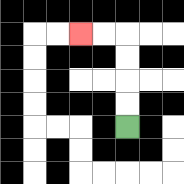{'start': '[5, 5]', 'end': '[3, 1]', 'path_directions': 'U,U,U,U,L,L', 'path_coordinates': '[[5, 5], [5, 4], [5, 3], [5, 2], [5, 1], [4, 1], [3, 1]]'}